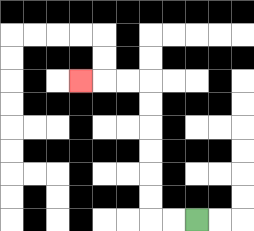{'start': '[8, 9]', 'end': '[3, 3]', 'path_directions': 'L,L,U,U,U,U,U,U,L,L,L', 'path_coordinates': '[[8, 9], [7, 9], [6, 9], [6, 8], [6, 7], [6, 6], [6, 5], [6, 4], [6, 3], [5, 3], [4, 3], [3, 3]]'}